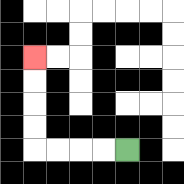{'start': '[5, 6]', 'end': '[1, 2]', 'path_directions': 'L,L,L,L,U,U,U,U', 'path_coordinates': '[[5, 6], [4, 6], [3, 6], [2, 6], [1, 6], [1, 5], [1, 4], [1, 3], [1, 2]]'}